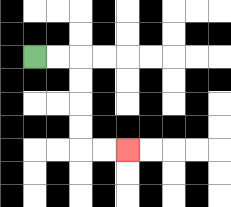{'start': '[1, 2]', 'end': '[5, 6]', 'path_directions': 'R,R,D,D,D,D,R,R', 'path_coordinates': '[[1, 2], [2, 2], [3, 2], [3, 3], [3, 4], [3, 5], [3, 6], [4, 6], [5, 6]]'}